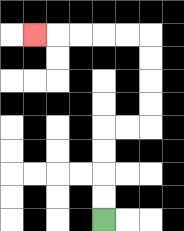{'start': '[4, 9]', 'end': '[1, 1]', 'path_directions': 'U,U,U,U,R,R,U,U,U,U,L,L,L,L,L', 'path_coordinates': '[[4, 9], [4, 8], [4, 7], [4, 6], [4, 5], [5, 5], [6, 5], [6, 4], [6, 3], [6, 2], [6, 1], [5, 1], [4, 1], [3, 1], [2, 1], [1, 1]]'}